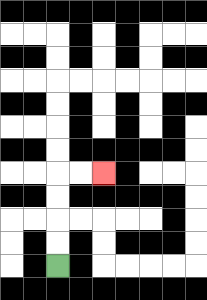{'start': '[2, 11]', 'end': '[4, 7]', 'path_directions': 'U,U,U,U,R,R', 'path_coordinates': '[[2, 11], [2, 10], [2, 9], [2, 8], [2, 7], [3, 7], [4, 7]]'}